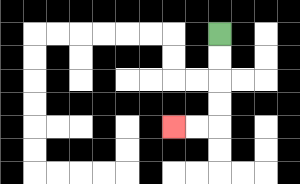{'start': '[9, 1]', 'end': '[7, 5]', 'path_directions': 'D,D,D,D,L,L', 'path_coordinates': '[[9, 1], [9, 2], [9, 3], [9, 4], [9, 5], [8, 5], [7, 5]]'}